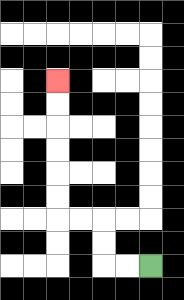{'start': '[6, 11]', 'end': '[2, 3]', 'path_directions': 'L,L,U,U,L,L,U,U,U,U,U,U', 'path_coordinates': '[[6, 11], [5, 11], [4, 11], [4, 10], [4, 9], [3, 9], [2, 9], [2, 8], [2, 7], [2, 6], [2, 5], [2, 4], [2, 3]]'}